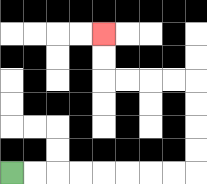{'start': '[0, 7]', 'end': '[4, 1]', 'path_directions': 'R,R,R,R,R,R,R,R,U,U,U,U,L,L,L,L,U,U', 'path_coordinates': '[[0, 7], [1, 7], [2, 7], [3, 7], [4, 7], [5, 7], [6, 7], [7, 7], [8, 7], [8, 6], [8, 5], [8, 4], [8, 3], [7, 3], [6, 3], [5, 3], [4, 3], [4, 2], [4, 1]]'}